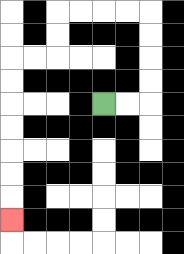{'start': '[4, 4]', 'end': '[0, 9]', 'path_directions': 'R,R,U,U,U,U,L,L,L,L,D,D,L,L,D,D,D,D,D,D,D', 'path_coordinates': '[[4, 4], [5, 4], [6, 4], [6, 3], [6, 2], [6, 1], [6, 0], [5, 0], [4, 0], [3, 0], [2, 0], [2, 1], [2, 2], [1, 2], [0, 2], [0, 3], [0, 4], [0, 5], [0, 6], [0, 7], [0, 8], [0, 9]]'}